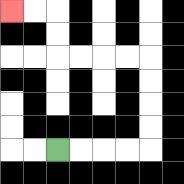{'start': '[2, 6]', 'end': '[0, 0]', 'path_directions': 'R,R,R,R,U,U,U,U,L,L,L,L,U,U,L,L', 'path_coordinates': '[[2, 6], [3, 6], [4, 6], [5, 6], [6, 6], [6, 5], [6, 4], [6, 3], [6, 2], [5, 2], [4, 2], [3, 2], [2, 2], [2, 1], [2, 0], [1, 0], [0, 0]]'}